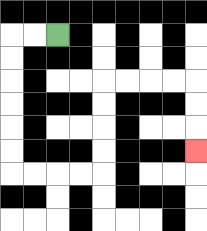{'start': '[2, 1]', 'end': '[8, 6]', 'path_directions': 'L,L,D,D,D,D,D,D,R,R,R,R,U,U,U,U,R,R,R,R,D,D,D', 'path_coordinates': '[[2, 1], [1, 1], [0, 1], [0, 2], [0, 3], [0, 4], [0, 5], [0, 6], [0, 7], [1, 7], [2, 7], [3, 7], [4, 7], [4, 6], [4, 5], [4, 4], [4, 3], [5, 3], [6, 3], [7, 3], [8, 3], [8, 4], [8, 5], [8, 6]]'}